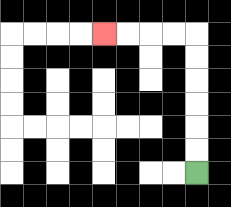{'start': '[8, 7]', 'end': '[4, 1]', 'path_directions': 'U,U,U,U,U,U,L,L,L,L', 'path_coordinates': '[[8, 7], [8, 6], [8, 5], [8, 4], [8, 3], [8, 2], [8, 1], [7, 1], [6, 1], [5, 1], [4, 1]]'}